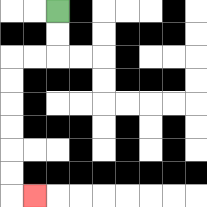{'start': '[2, 0]', 'end': '[1, 8]', 'path_directions': 'D,D,L,L,D,D,D,D,D,D,R', 'path_coordinates': '[[2, 0], [2, 1], [2, 2], [1, 2], [0, 2], [0, 3], [0, 4], [0, 5], [0, 6], [0, 7], [0, 8], [1, 8]]'}